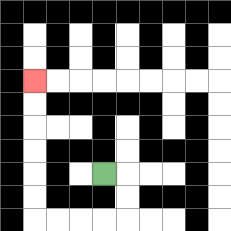{'start': '[4, 7]', 'end': '[1, 3]', 'path_directions': 'R,D,D,L,L,L,L,U,U,U,U,U,U', 'path_coordinates': '[[4, 7], [5, 7], [5, 8], [5, 9], [4, 9], [3, 9], [2, 9], [1, 9], [1, 8], [1, 7], [1, 6], [1, 5], [1, 4], [1, 3]]'}